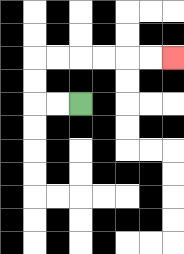{'start': '[3, 4]', 'end': '[7, 2]', 'path_directions': 'L,L,U,U,R,R,R,R,R,R', 'path_coordinates': '[[3, 4], [2, 4], [1, 4], [1, 3], [1, 2], [2, 2], [3, 2], [4, 2], [5, 2], [6, 2], [7, 2]]'}